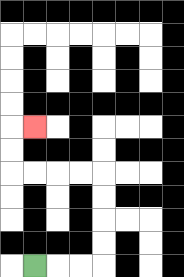{'start': '[1, 11]', 'end': '[1, 5]', 'path_directions': 'R,R,R,U,U,U,U,L,L,L,L,U,U,R', 'path_coordinates': '[[1, 11], [2, 11], [3, 11], [4, 11], [4, 10], [4, 9], [4, 8], [4, 7], [3, 7], [2, 7], [1, 7], [0, 7], [0, 6], [0, 5], [1, 5]]'}